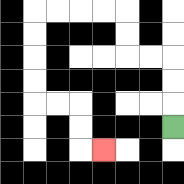{'start': '[7, 5]', 'end': '[4, 6]', 'path_directions': 'U,U,U,L,L,U,U,L,L,L,L,D,D,D,D,R,R,D,D,R', 'path_coordinates': '[[7, 5], [7, 4], [7, 3], [7, 2], [6, 2], [5, 2], [5, 1], [5, 0], [4, 0], [3, 0], [2, 0], [1, 0], [1, 1], [1, 2], [1, 3], [1, 4], [2, 4], [3, 4], [3, 5], [3, 6], [4, 6]]'}